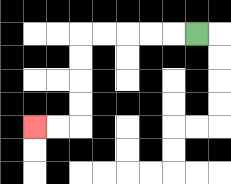{'start': '[8, 1]', 'end': '[1, 5]', 'path_directions': 'L,L,L,L,L,D,D,D,D,L,L', 'path_coordinates': '[[8, 1], [7, 1], [6, 1], [5, 1], [4, 1], [3, 1], [3, 2], [3, 3], [3, 4], [3, 5], [2, 5], [1, 5]]'}